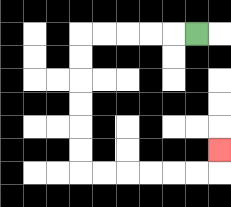{'start': '[8, 1]', 'end': '[9, 6]', 'path_directions': 'L,L,L,L,L,D,D,D,D,D,D,R,R,R,R,R,R,U', 'path_coordinates': '[[8, 1], [7, 1], [6, 1], [5, 1], [4, 1], [3, 1], [3, 2], [3, 3], [3, 4], [3, 5], [3, 6], [3, 7], [4, 7], [5, 7], [6, 7], [7, 7], [8, 7], [9, 7], [9, 6]]'}